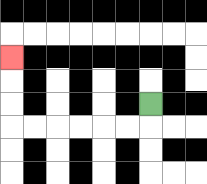{'start': '[6, 4]', 'end': '[0, 2]', 'path_directions': 'D,L,L,L,L,L,L,U,U,U', 'path_coordinates': '[[6, 4], [6, 5], [5, 5], [4, 5], [3, 5], [2, 5], [1, 5], [0, 5], [0, 4], [0, 3], [0, 2]]'}